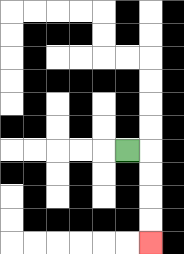{'start': '[5, 6]', 'end': '[6, 10]', 'path_directions': 'R,D,D,D,D', 'path_coordinates': '[[5, 6], [6, 6], [6, 7], [6, 8], [6, 9], [6, 10]]'}